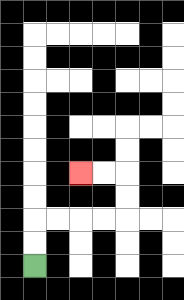{'start': '[1, 11]', 'end': '[3, 7]', 'path_directions': 'U,U,R,R,R,R,U,U,L,L', 'path_coordinates': '[[1, 11], [1, 10], [1, 9], [2, 9], [3, 9], [4, 9], [5, 9], [5, 8], [5, 7], [4, 7], [3, 7]]'}